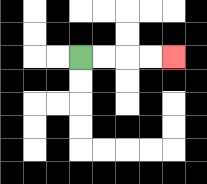{'start': '[3, 2]', 'end': '[7, 2]', 'path_directions': 'R,R,R,R', 'path_coordinates': '[[3, 2], [4, 2], [5, 2], [6, 2], [7, 2]]'}